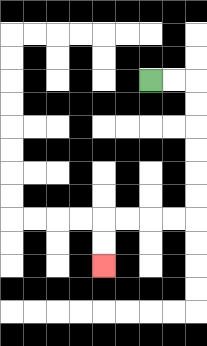{'start': '[6, 3]', 'end': '[4, 11]', 'path_directions': 'R,R,D,D,D,D,D,D,L,L,L,L,D,D', 'path_coordinates': '[[6, 3], [7, 3], [8, 3], [8, 4], [8, 5], [8, 6], [8, 7], [8, 8], [8, 9], [7, 9], [6, 9], [5, 9], [4, 9], [4, 10], [4, 11]]'}